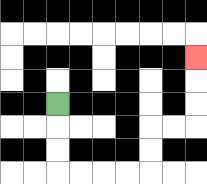{'start': '[2, 4]', 'end': '[8, 2]', 'path_directions': 'D,D,D,R,R,R,R,U,U,R,R,U,U,U', 'path_coordinates': '[[2, 4], [2, 5], [2, 6], [2, 7], [3, 7], [4, 7], [5, 7], [6, 7], [6, 6], [6, 5], [7, 5], [8, 5], [8, 4], [8, 3], [8, 2]]'}